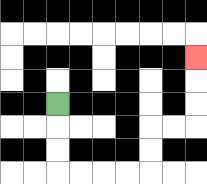{'start': '[2, 4]', 'end': '[8, 2]', 'path_directions': 'D,D,D,R,R,R,R,U,U,R,R,U,U,U', 'path_coordinates': '[[2, 4], [2, 5], [2, 6], [2, 7], [3, 7], [4, 7], [5, 7], [6, 7], [6, 6], [6, 5], [7, 5], [8, 5], [8, 4], [8, 3], [8, 2]]'}